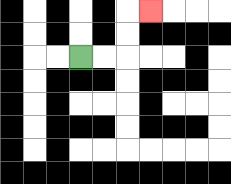{'start': '[3, 2]', 'end': '[6, 0]', 'path_directions': 'R,R,U,U,R', 'path_coordinates': '[[3, 2], [4, 2], [5, 2], [5, 1], [5, 0], [6, 0]]'}